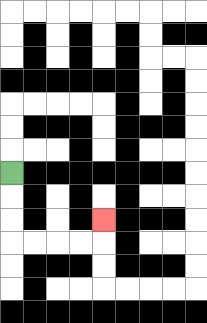{'start': '[0, 7]', 'end': '[4, 9]', 'path_directions': 'D,D,D,R,R,R,R,U', 'path_coordinates': '[[0, 7], [0, 8], [0, 9], [0, 10], [1, 10], [2, 10], [3, 10], [4, 10], [4, 9]]'}